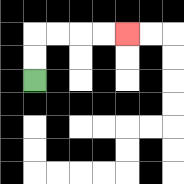{'start': '[1, 3]', 'end': '[5, 1]', 'path_directions': 'U,U,R,R,R,R', 'path_coordinates': '[[1, 3], [1, 2], [1, 1], [2, 1], [3, 1], [4, 1], [5, 1]]'}